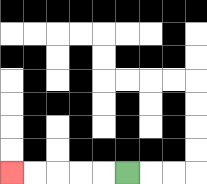{'start': '[5, 7]', 'end': '[0, 7]', 'path_directions': 'L,L,L,L,L', 'path_coordinates': '[[5, 7], [4, 7], [3, 7], [2, 7], [1, 7], [0, 7]]'}